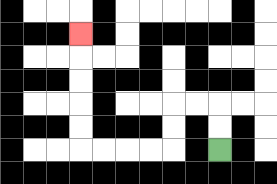{'start': '[9, 6]', 'end': '[3, 1]', 'path_directions': 'U,U,L,L,D,D,L,L,L,L,U,U,U,U,U', 'path_coordinates': '[[9, 6], [9, 5], [9, 4], [8, 4], [7, 4], [7, 5], [7, 6], [6, 6], [5, 6], [4, 6], [3, 6], [3, 5], [3, 4], [3, 3], [3, 2], [3, 1]]'}